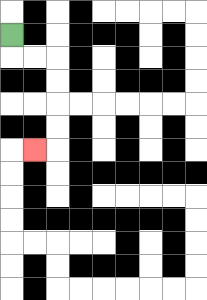{'start': '[0, 1]', 'end': '[1, 6]', 'path_directions': 'D,R,R,D,D,D,D,L', 'path_coordinates': '[[0, 1], [0, 2], [1, 2], [2, 2], [2, 3], [2, 4], [2, 5], [2, 6], [1, 6]]'}